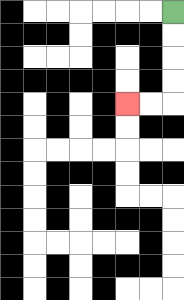{'start': '[7, 0]', 'end': '[5, 4]', 'path_directions': 'D,D,D,D,L,L', 'path_coordinates': '[[7, 0], [7, 1], [7, 2], [7, 3], [7, 4], [6, 4], [5, 4]]'}